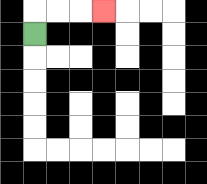{'start': '[1, 1]', 'end': '[4, 0]', 'path_directions': 'U,R,R,R', 'path_coordinates': '[[1, 1], [1, 0], [2, 0], [3, 0], [4, 0]]'}